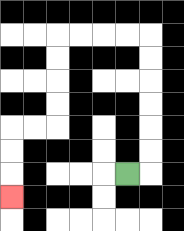{'start': '[5, 7]', 'end': '[0, 8]', 'path_directions': 'R,U,U,U,U,U,U,L,L,L,L,D,D,D,D,L,L,D,D,D', 'path_coordinates': '[[5, 7], [6, 7], [6, 6], [6, 5], [6, 4], [6, 3], [6, 2], [6, 1], [5, 1], [4, 1], [3, 1], [2, 1], [2, 2], [2, 3], [2, 4], [2, 5], [1, 5], [0, 5], [0, 6], [0, 7], [0, 8]]'}